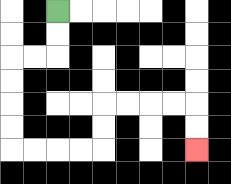{'start': '[2, 0]', 'end': '[8, 6]', 'path_directions': 'D,D,L,L,D,D,D,D,R,R,R,R,U,U,R,R,R,R,D,D', 'path_coordinates': '[[2, 0], [2, 1], [2, 2], [1, 2], [0, 2], [0, 3], [0, 4], [0, 5], [0, 6], [1, 6], [2, 6], [3, 6], [4, 6], [4, 5], [4, 4], [5, 4], [6, 4], [7, 4], [8, 4], [8, 5], [8, 6]]'}